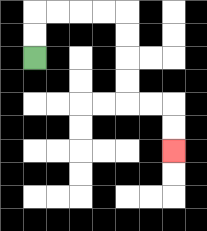{'start': '[1, 2]', 'end': '[7, 6]', 'path_directions': 'U,U,R,R,R,R,D,D,D,D,R,R,D,D', 'path_coordinates': '[[1, 2], [1, 1], [1, 0], [2, 0], [3, 0], [4, 0], [5, 0], [5, 1], [5, 2], [5, 3], [5, 4], [6, 4], [7, 4], [7, 5], [7, 6]]'}